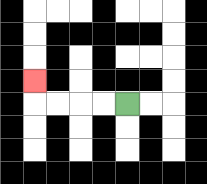{'start': '[5, 4]', 'end': '[1, 3]', 'path_directions': 'L,L,L,L,U', 'path_coordinates': '[[5, 4], [4, 4], [3, 4], [2, 4], [1, 4], [1, 3]]'}